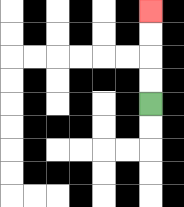{'start': '[6, 4]', 'end': '[6, 0]', 'path_directions': 'U,U,U,U', 'path_coordinates': '[[6, 4], [6, 3], [6, 2], [6, 1], [6, 0]]'}